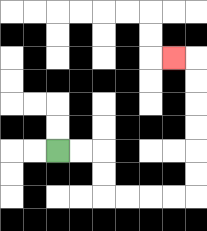{'start': '[2, 6]', 'end': '[7, 2]', 'path_directions': 'R,R,D,D,R,R,R,R,U,U,U,U,U,U,L', 'path_coordinates': '[[2, 6], [3, 6], [4, 6], [4, 7], [4, 8], [5, 8], [6, 8], [7, 8], [8, 8], [8, 7], [8, 6], [8, 5], [8, 4], [8, 3], [8, 2], [7, 2]]'}